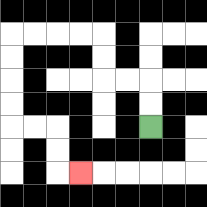{'start': '[6, 5]', 'end': '[3, 7]', 'path_directions': 'U,U,L,L,U,U,L,L,L,L,D,D,D,D,R,R,D,D,R', 'path_coordinates': '[[6, 5], [6, 4], [6, 3], [5, 3], [4, 3], [4, 2], [4, 1], [3, 1], [2, 1], [1, 1], [0, 1], [0, 2], [0, 3], [0, 4], [0, 5], [1, 5], [2, 5], [2, 6], [2, 7], [3, 7]]'}